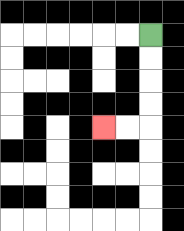{'start': '[6, 1]', 'end': '[4, 5]', 'path_directions': 'D,D,D,D,L,L', 'path_coordinates': '[[6, 1], [6, 2], [6, 3], [6, 4], [6, 5], [5, 5], [4, 5]]'}